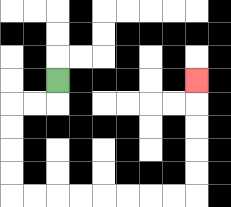{'start': '[2, 3]', 'end': '[8, 3]', 'path_directions': 'D,L,L,D,D,D,D,R,R,R,R,R,R,R,R,U,U,U,U,U', 'path_coordinates': '[[2, 3], [2, 4], [1, 4], [0, 4], [0, 5], [0, 6], [0, 7], [0, 8], [1, 8], [2, 8], [3, 8], [4, 8], [5, 8], [6, 8], [7, 8], [8, 8], [8, 7], [8, 6], [8, 5], [8, 4], [8, 3]]'}